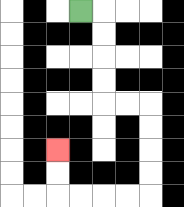{'start': '[3, 0]', 'end': '[2, 6]', 'path_directions': 'R,D,D,D,D,R,R,D,D,D,D,L,L,L,L,U,U', 'path_coordinates': '[[3, 0], [4, 0], [4, 1], [4, 2], [4, 3], [4, 4], [5, 4], [6, 4], [6, 5], [6, 6], [6, 7], [6, 8], [5, 8], [4, 8], [3, 8], [2, 8], [2, 7], [2, 6]]'}